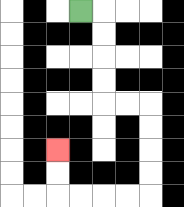{'start': '[3, 0]', 'end': '[2, 6]', 'path_directions': 'R,D,D,D,D,R,R,D,D,D,D,L,L,L,L,U,U', 'path_coordinates': '[[3, 0], [4, 0], [4, 1], [4, 2], [4, 3], [4, 4], [5, 4], [6, 4], [6, 5], [6, 6], [6, 7], [6, 8], [5, 8], [4, 8], [3, 8], [2, 8], [2, 7], [2, 6]]'}